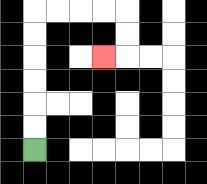{'start': '[1, 6]', 'end': '[4, 2]', 'path_directions': 'U,U,U,U,U,U,R,R,R,R,D,D,L', 'path_coordinates': '[[1, 6], [1, 5], [1, 4], [1, 3], [1, 2], [1, 1], [1, 0], [2, 0], [3, 0], [4, 0], [5, 0], [5, 1], [5, 2], [4, 2]]'}